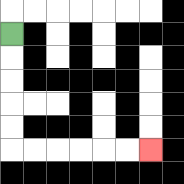{'start': '[0, 1]', 'end': '[6, 6]', 'path_directions': 'D,D,D,D,D,R,R,R,R,R,R', 'path_coordinates': '[[0, 1], [0, 2], [0, 3], [0, 4], [0, 5], [0, 6], [1, 6], [2, 6], [3, 6], [4, 6], [5, 6], [6, 6]]'}